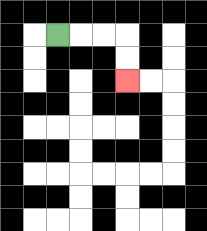{'start': '[2, 1]', 'end': '[5, 3]', 'path_directions': 'R,R,R,D,D', 'path_coordinates': '[[2, 1], [3, 1], [4, 1], [5, 1], [5, 2], [5, 3]]'}